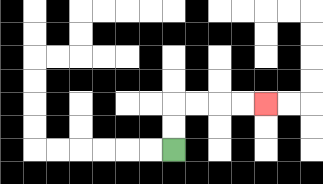{'start': '[7, 6]', 'end': '[11, 4]', 'path_directions': 'U,U,R,R,R,R', 'path_coordinates': '[[7, 6], [7, 5], [7, 4], [8, 4], [9, 4], [10, 4], [11, 4]]'}